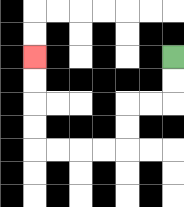{'start': '[7, 2]', 'end': '[1, 2]', 'path_directions': 'D,D,L,L,D,D,L,L,L,L,U,U,U,U', 'path_coordinates': '[[7, 2], [7, 3], [7, 4], [6, 4], [5, 4], [5, 5], [5, 6], [4, 6], [3, 6], [2, 6], [1, 6], [1, 5], [1, 4], [1, 3], [1, 2]]'}